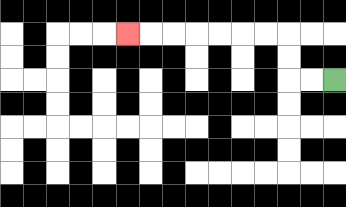{'start': '[14, 3]', 'end': '[5, 1]', 'path_directions': 'L,L,U,U,L,L,L,L,L,L,L', 'path_coordinates': '[[14, 3], [13, 3], [12, 3], [12, 2], [12, 1], [11, 1], [10, 1], [9, 1], [8, 1], [7, 1], [6, 1], [5, 1]]'}